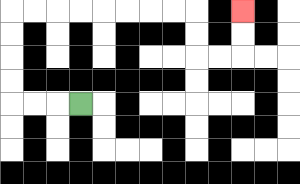{'start': '[3, 4]', 'end': '[10, 0]', 'path_directions': 'L,L,L,U,U,U,U,R,R,R,R,R,R,R,R,D,D,R,R,U,U', 'path_coordinates': '[[3, 4], [2, 4], [1, 4], [0, 4], [0, 3], [0, 2], [0, 1], [0, 0], [1, 0], [2, 0], [3, 0], [4, 0], [5, 0], [6, 0], [7, 0], [8, 0], [8, 1], [8, 2], [9, 2], [10, 2], [10, 1], [10, 0]]'}